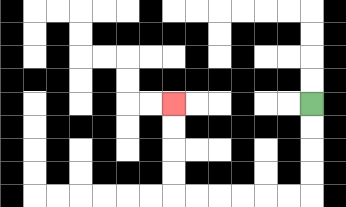{'start': '[13, 4]', 'end': '[7, 4]', 'path_directions': 'D,D,D,D,L,L,L,L,L,L,U,U,U,U', 'path_coordinates': '[[13, 4], [13, 5], [13, 6], [13, 7], [13, 8], [12, 8], [11, 8], [10, 8], [9, 8], [8, 8], [7, 8], [7, 7], [7, 6], [7, 5], [7, 4]]'}